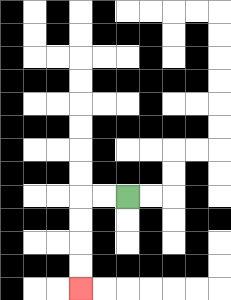{'start': '[5, 8]', 'end': '[3, 12]', 'path_directions': 'L,L,D,D,D,D', 'path_coordinates': '[[5, 8], [4, 8], [3, 8], [3, 9], [3, 10], [3, 11], [3, 12]]'}